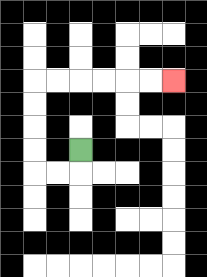{'start': '[3, 6]', 'end': '[7, 3]', 'path_directions': 'D,L,L,U,U,U,U,R,R,R,R,R,R', 'path_coordinates': '[[3, 6], [3, 7], [2, 7], [1, 7], [1, 6], [1, 5], [1, 4], [1, 3], [2, 3], [3, 3], [4, 3], [5, 3], [6, 3], [7, 3]]'}